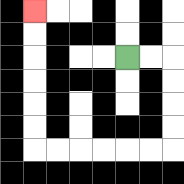{'start': '[5, 2]', 'end': '[1, 0]', 'path_directions': 'R,R,D,D,D,D,L,L,L,L,L,L,U,U,U,U,U,U', 'path_coordinates': '[[5, 2], [6, 2], [7, 2], [7, 3], [7, 4], [7, 5], [7, 6], [6, 6], [5, 6], [4, 6], [3, 6], [2, 6], [1, 6], [1, 5], [1, 4], [1, 3], [1, 2], [1, 1], [1, 0]]'}